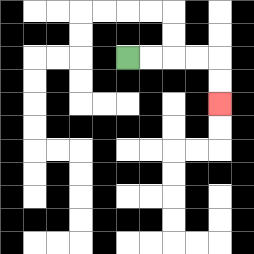{'start': '[5, 2]', 'end': '[9, 4]', 'path_directions': 'R,R,R,R,D,D', 'path_coordinates': '[[5, 2], [6, 2], [7, 2], [8, 2], [9, 2], [9, 3], [9, 4]]'}